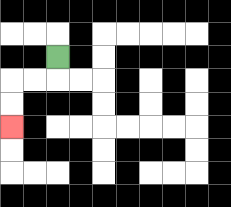{'start': '[2, 2]', 'end': '[0, 5]', 'path_directions': 'D,L,L,D,D', 'path_coordinates': '[[2, 2], [2, 3], [1, 3], [0, 3], [0, 4], [0, 5]]'}